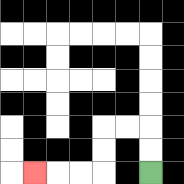{'start': '[6, 7]', 'end': '[1, 7]', 'path_directions': 'U,U,L,L,D,D,L,L,L', 'path_coordinates': '[[6, 7], [6, 6], [6, 5], [5, 5], [4, 5], [4, 6], [4, 7], [3, 7], [2, 7], [1, 7]]'}